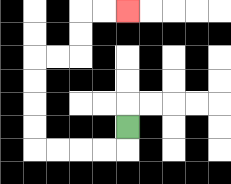{'start': '[5, 5]', 'end': '[5, 0]', 'path_directions': 'D,L,L,L,L,U,U,U,U,R,R,U,U,R,R', 'path_coordinates': '[[5, 5], [5, 6], [4, 6], [3, 6], [2, 6], [1, 6], [1, 5], [1, 4], [1, 3], [1, 2], [2, 2], [3, 2], [3, 1], [3, 0], [4, 0], [5, 0]]'}